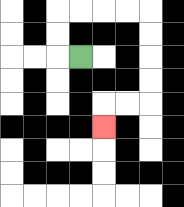{'start': '[3, 2]', 'end': '[4, 5]', 'path_directions': 'L,U,U,R,R,R,R,D,D,D,D,L,L,D', 'path_coordinates': '[[3, 2], [2, 2], [2, 1], [2, 0], [3, 0], [4, 0], [5, 0], [6, 0], [6, 1], [6, 2], [6, 3], [6, 4], [5, 4], [4, 4], [4, 5]]'}